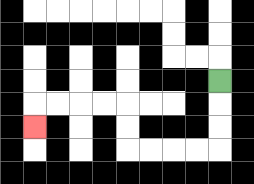{'start': '[9, 3]', 'end': '[1, 5]', 'path_directions': 'D,D,D,L,L,L,L,U,U,L,L,L,L,D', 'path_coordinates': '[[9, 3], [9, 4], [9, 5], [9, 6], [8, 6], [7, 6], [6, 6], [5, 6], [5, 5], [5, 4], [4, 4], [3, 4], [2, 4], [1, 4], [1, 5]]'}